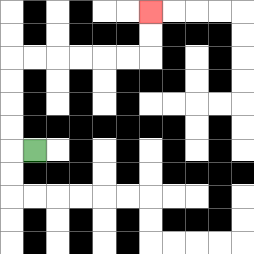{'start': '[1, 6]', 'end': '[6, 0]', 'path_directions': 'L,U,U,U,U,R,R,R,R,R,R,U,U', 'path_coordinates': '[[1, 6], [0, 6], [0, 5], [0, 4], [0, 3], [0, 2], [1, 2], [2, 2], [3, 2], [4, 2], [5, 2], [6, 2], [6, 1], [6, 0]]'}